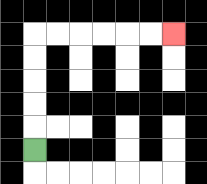{'start': '[1, 6]', 'end': '[7, 1]', 'path_directions': 'U,U,U,U,U,R,R,R,R,R,R', 'path_coordinates': '[[1, 6], [1, 5], [1, 4], [1, 3], [1, 2], [1, 1], [2, 1], [3, 1], [4, 1], [5, 1], [6, 1], [7, 1]]'}